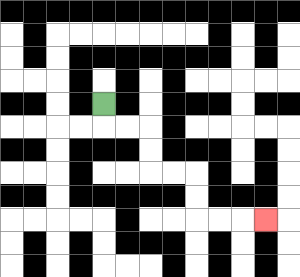{'start': '[4, 4]', 'end': '[11, 9]', 'path_directions': 'D,R,R,D,D,R,R,D,D,R,R,R', 'path_coordinates': '[[4, 4], [4, 5], [5, 5], [6, 5], [6, 6], [6, 7], [7, 7], [8, 7], [8, 8], [8, 9], [9, 9], [10, 9], [11, 9]]'}